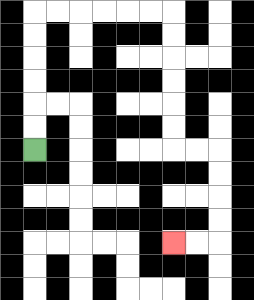{'start': '[1, 6]', 'end': '[7, 10]', 'path_directions': 'U,U,U,U,U,U,R,R,R,R,R,R,D,D,D,D,D,D,R,R,D,D,D,D,L,L', 'path_coordinates': '[[1, 6], [1, 5], [1, 4], [1, 3], [1, 2], [1, 1], [1, 0], [2, 0], [3, 0], [4, 0], [5, 0], [6, 0], [7, 0], [7, 1], [7, 2], [7, 3], [7, 4], [7, 5], [7, 6], [8, 6], [9, 6], [9, 7], [9, 8], [9, 9], [9, 10], [8, 10], [7, 10]]'}